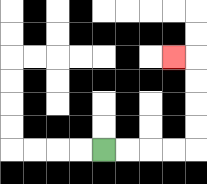{'start': '[4, 6]', 'end': '[7, 2]', 'path_directions': 'R,R,R,R,U,U,U,U,L', 'path_coordinates': '[[4, 6], [5, 6], [6, 6], [7, 6], [8, 6], [8, 5], [8, 4], [8, 3], [8, 2], [7, 2]]'}